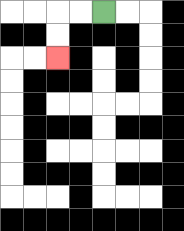{'start': '[4, 0]', 'end': '[2, 2]', 'path_directions': 'L,L,D,D', 'path_coordinates': '[[4, 0], [3, 0], [2, 0], [2, 1], [2, 2]]'}